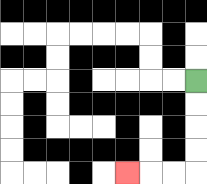{'start': '[8, 3]', 'end': '[5, 7]', 'path_directions': 'D,D,D,D,L,L,L', 'path_coordinates': '[[8, 3], [8, 4], [8, 5], [8, 6], [8, 7], [7, 7], [6, 7], [5, 7]]'}